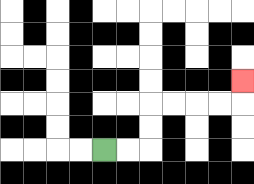{'start': '[4, 6]', 'end': '[10, 3]', 'path_directions': 'R,R,U,U,R,R,R,R,U', 'path_coordinates': '[[4, 6], [5, 6], [6, 6], [6, 5], [6, 4], [7, 4], [8, 4], [9, 4], [10, 4], [10, 3]]'}